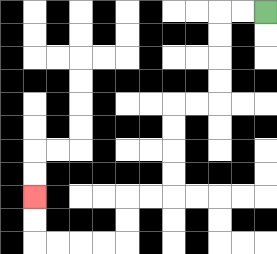{'start': '[11, 0]', 'end': '[1, 8]', 'path_directions': 'L,L,D,D,D,D,L,L,D,D,D,D,L,L,D,D,L,L,L,L,U,U', 'path_coordinates': '[[11, 0], [10, 0], [9, 0], [9, 1], [9, 2], [9, 3], [9, 4], [8, 4], [7, 4], [7, 5], [7, 6], [7, 7], [7, 8], [6, 8], [5, 8], [5, 9], [5, 10], [4, 10], [3, 10], [2, 10], [1, 10], [1, 9], [1, 8]]'}